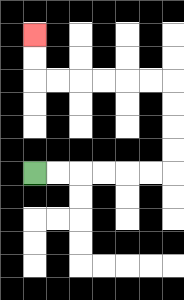{'start': '[1, 7]', 'end': '[1, 1]', 'path_directions': 'R,R,R,R,R,R,U,U,U,U,L,L,L,L,L,L,U,U', 'path_coordinates': '[[1, 7], [2, 7], [3, 7], [4, 7], [5, 7], [6, 7], [7, 7], [7, 6], [7, 5], [7, 4], [7, 3], [6, 3], [5, 3], [4, 3], [3, 3], [2, 3], [1, 3], [1, 2], [1, 1]]'}